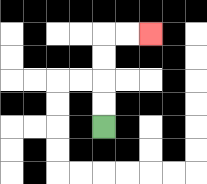{'start': '[4, 5]', 'end': '[6, 1]', 'path_directions': 'U,U,U,U,R,R', 'path_coordinates': '[[4, 5], [4, 4], [4, 3], [4, 2], [4, 1], [5, 1], [6, 1]]'}